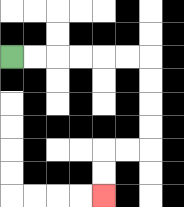{'start': '[0, 2]', 'end': '[4, 8]', 'path_directions': 'R,R,R,R,R,R,D,D,D,D,L,L,D,D', 'path_coordinates': '[[0, 2], [1, 2], [2, 2], [3, 2], [4, 2], [5, 2], [6, 2], [6, 3], [6, 4], [6, 5], [6, 6], [5, 6], [4, 6], [4, 7], [4, 8]]'}